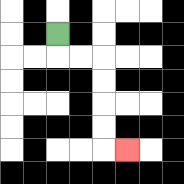{'start': '[2, 1]', 'end': '[5, 6]', 'path_directions': 'D,R,R,D,D,D,D,R', 'path_coordinates': '[[2, 1], [2, 2], [3, 2], [4, 2], [4, 3], [4, 4], [4, 5], [4, 6], [5, 6]]'}